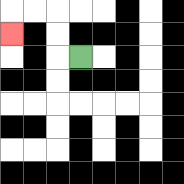{'start': '[3, 2]', 'end': '[0, 1]', 'path_directions': 'L,U,U,L,L,D', 'path_coordinates': '[[3, 2], [2, 2], [2, 1], [2, 0], [1, 0], [0, 0], [0, 1]]'}